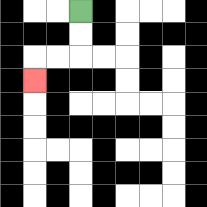{'start': '[3, 0]', 'end': '[1, 3]', 'path_directions': 'D,D,L,L,D', 'path_coordinates': '[[3, 0], [3, 1], [3, 2], [2, 2], [1, 2], [1, 3]]'}